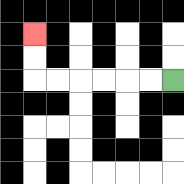{'start': '[7, 3]', 'end': '[1, 1]', 'path_directions': 'L,L,L,L,L,L,U,U', 'path_coordinates': '[[7, 3], [6, 3], [5, 3], [4, 3], [3, 3], [2, 3], [1, 3], [1, 2], [1, 1]]'}